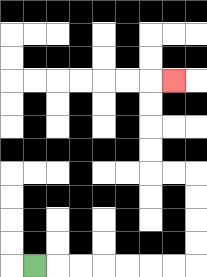{'start': '[1, 11]', 'end': '[7, 3]', 'path_directions': 'R,R,R,R,R,R,R,U,U,U,U,L,L,U,U,U,U,R', 'path_coordinates': '[[1, 11], [2, 11], [3, 11], [4, 11], [5, 11], [6, 11], [7, 11], [8, 11], [8, 10], [8, 9], [8, 8], [8, 7], [7, 7], [6, 7], [6, 6], [6, 5], [6, 4], [6, 3], [7, 3]]'}